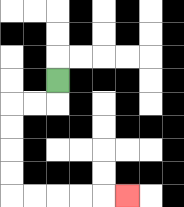{'start': '[2, 3]', 'end': '[5, 8]', 'path_directions': 'D,L,L,D,D,D,D,R,R,R,R,R', 'path_coordinates': '[[2, 3], [2, 4], [1, 4], [0, 4], [0, 5], [0, 6], [0, 7], [0, 8], [1, 8], [2, 8], [3, 8], [4, 8], [5, 8]]'}